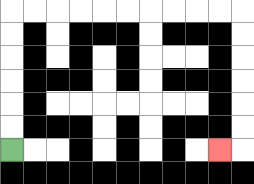{'start': '[0, 6]', 'end': '[9, 6]', 'path_directions': 'U,U,U,U,U,U,R,R,R,R,R,R,R,R,R,R,D,D,D,D,D,D,L', 'path_coordinates': '[[0, 6], [0, 5], [0, 4], [0, 3], [0, 2], [0, 1], [0, 0], [1, 0], [2, 0], [3, 0], [4, 0], [5, 0], [6, 0], [7, 0], [8, 0], [9, 0], [10, 0], [10, 1], [10, 2], [10, 3], [10, 4], [10, 5], [10, 6], [9, 6]]'}